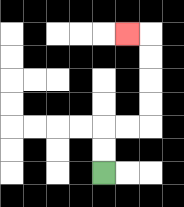{'start': '[4, 7]', 'end': '[5, 1]', 'path_directions': 'U,U,R,R,U,U,U,U,L', 'path_coordinates': '[[4, 7], [4, 6], [4, 5], [5, 5], [6, 5], [6, 4], [6, 3], [6, 2], [6, 1], [5, 1]]'}